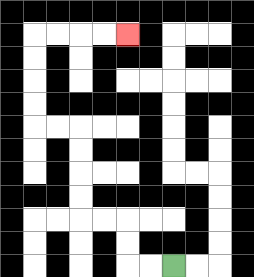{'start': '[7, 11]', 'end': '[5, 1]', 'path_directions': 'L,L,U,U,L,L,U,U,U,U,L,L,U,U,U,U,R,R,R,R', 'path_coordinates': '[[7, 11], [6, 11], [5, 11], [5, 10], [5, 9], [4, 9], [3, 9], [3, 8], [3, 7], [3, 6], [3, 5], [2, 5], [1, 5], [1, 4], [1, 3], [1, 2], [1, 1], [2, 1], [3, 1], [4, 1], [5, 1]]'}